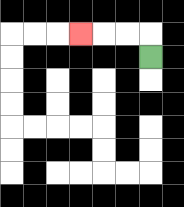{'start': '[6, 2]', 'end': '[3, 1]', 'path_directions': 'U,L,L,L', 'path_coordinates': '[[6, 2], [6, 1], [5, 1], [4, 1], [3, 1]]'}